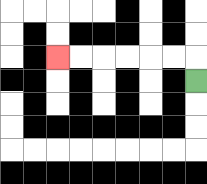{'start': '[8, 3]', 'end': '[2, 2]', 'path_directions': 'U,L,L,L,L,L,L', 'path_coordinates': '[[8, 3], [8, 2], [7, 2], [6, 2], [5, 2], [4, 2], [3, 2], [2, 2]]'}